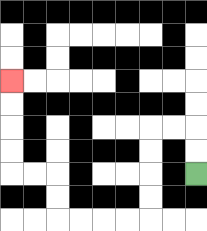{'start': '[8, 7]', 'end': '[0, 3]', 'path_directions': 'U,U,L,L,D,D,D,D,L,L,L,L,U,U,L,L,U,U,U,U', 'path_coordinates': '[[8, 7], [8, 6], [8, 5], [7, 5], [6, 5], [6, 6], [6, 7], [6, 8], [6, 9], [5, 9], [4, 9], [3, 9], [2, 9], [2, 8], [2, 7], [1, 7], [0, 7], [0, 6], [0, 5], [0, 4], [0, 3]]'}